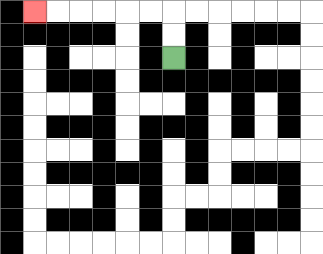{'start': '[7, 2]', 'end': '[1, 0]', 'path_directions': 'U,U,L,L,L,L,L,L', 'path_coordinates': '[[7, 2], [7, 1], [7, 0], [6, 0], [5, 0], [4, 0], [3, 0], [2, 0], [1, 0]]'}